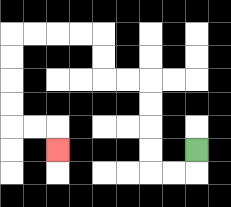{'start': '[8, 6]', 'end': '[2, 6]', 'path_directions': 'D,L,L,U,U,U,U,L,L,U,U,L,L,L,L,D,D,D,D,R,R,D', 'path_coordinates': '[[8, 6], [8, 7], [7, 7], [6, 7], [6, 6], [6, 5], [6, 4], [6, 3], [5, 3], [4, 3], [4, 2], [4, 1], [3, 1], [2, 1], [1, 1], [0, 1], [0, 2], [0, 3], [0, 4], [0, 5], [1, 5], [2, 5], [2, 6]]'}